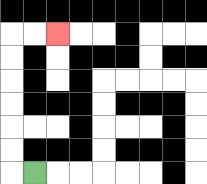{'start': '[1, 7]', 'end': '[2, 1]', 'path_directions': 'L,U,U,U,U,U,U,R,R', 'path_coordinates': '[[1, 7], [0, 7], [0, 6], [0, 5], [0, 4], [0, 3], [0, 2], [0, 1], [1, 1], [2, 1]]'}